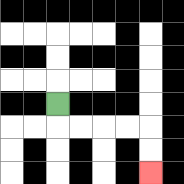{'start': '[2, 4]', 'end': '[6, 7]', 'path_directions': 'D,R,R,R,R,D,D', 'path_coordinates': '[[2, 4], [2, 5], [3, 5], [4, 5], [5, 5], [6, 5], [6, 6], [6, 7]]'}